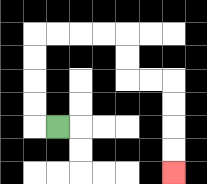{'start': '[2, 5]', 'end': '[7, 7]', 'path_directions': 'L,U,U,U,U,R,R,R,R,D,D,R,R,D,D,D,D', 'path_coordinates': '[[2, 5], [1, 5], [1, 4], [1, 3], [1, 2], [1, 1], [2, 1], [3, 1], [4, 1], [5, 1], [5, 2], [5, 3], [6, 3], [7, 3], [7, 4], [7, 5], [7, 6], [7, 7]]'}